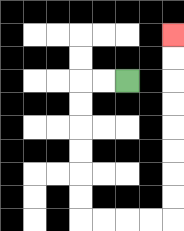{'start': '[5, 3]', 'end': '[7, 1]', 'path_directions': 'L,L,D,D,D,D,D,D,R,R,R,R,U,U,U,U,U,U,U,U', 'path_coordinates': '[[5, 3], [4, 3], [3, 3], [3, 4], [3, 5], [3, 6], [3, 7], [3, 8], [3, 9], [4, 9], [5, 9], [6, 9], [7, 9], [7, 8], [7, 7], [7, 6], [7, 5], [7, 4], [7, 3], [7, 2], [7, 1]]'}